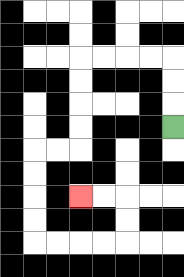{'start': '[7, 5]', 'end': '[3, 8]', 'path_directions': 'U,U,U,L,L,L,L,D,D,D,D,L,L,D,D,D,D,R,R,R,R,U,U,L,L', 'path_coordinates': '[[7, 5], [7, 4], [7, 3], [7, 2], [6, 2], [5, 2], [4, 2], [3, 2], [3, 3], [3, 4], [3, 5], [3, 6], [2, 6], [1, 6], [1, 7], [1, 8], [1, 9], [1, 10], [2, 10], [3, 10], [4, 10], [5, 10], [5, 9], [5, 8], [4, 8], [3, 8]]'}